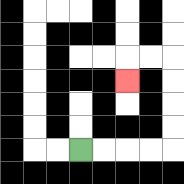{'start': '[3, 6]', 'end': '[5, 3]', 'path_directions': 'R,R,R,R,U,U,U,U,L,L,D', 'path_coordinates': '[[3, 6], [4, 6], [5, 6], [6, 6], [7, 6], [7, 5], [7, 4], [7, 3], [7, 2], [6, 2], [5, 2], [5, 3]]'}